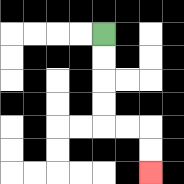{'start': '[4, 1]', 'end': '[6, 7]', 'path_directions': 'D,D,D,D,R,R,D,D', 'path_coordinates': '[[4, 1], [4, 2], [4, 3], [4, 4], [4, 5], [5, 5], [6, 5], [6, 6], [6, 7]]'}